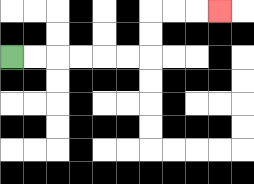{'start': '[0, 2]', 'end': '[9, 0]', 'path_directions': 'R,R,R,R,R,R,U,U,R,R,R', 'path_coordinates': '[[0, 2], [1, 2], [2, 2], [3, 2], [4, 2], [5, 2], [6, 2], [6, 1], [6, 0], [7, 0], [8, 0], [9, 0]]'}